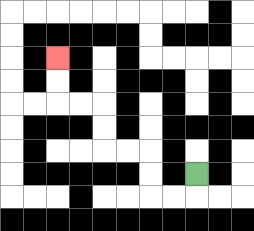{'start': '[8, 7]', 'end': '[2, 2]', 'path_directions': 'D,L,L,U,U,L,L,U,U,L,L,U,U', 'path_coordinates': '[[8, 7], [8, 8], [7, 8], [6, 8], [6, 7], [6, 6], [5, 6], [4, 6], [4, 5], [4, 4], [3, 4], [2, 4], [2, 3], [2, 2]]'}